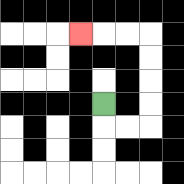{'start': '[4, 4]', 'end': '[3, 1]', 'path_directions': 'D,R,R,U,U,U,U,L,L,L', 'path_coordinates': '[[4, 4], [4, 5], [5, 5], [6, 5], [6, 4], [6, 3], [6, 2], [6, 1], [5, 1], [4, 1], [3, 1]]'}